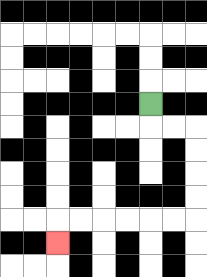{'start': '[6, 4]', 'end': '[2, 10]', 'path_directions': 'D,R,R,D,D,D,D,L,L,L,L,L,L,D', 'path_coordinates': '[[6, 4], [6, 5], [7, 5], [8, 5], [8, 6], [8, 7], [8, 8], [8, 9], [7, 9], [6, 9], [5, 9], [4, 9], [3, 9], [2, 9], [2, 10]]'}